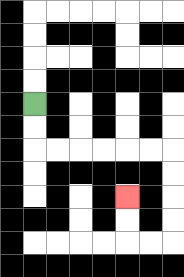{'start': '[1, 4]', 'end': '[5, 8]', 'path_directions': 'D,D,R,R,R,R,R,R,D,D,D,D,L,L,U,U', 'path_coordinates': '[[1, 4], [1, 5], [1, 6], [2, 6], [3, 6], [4, 6], [5, 6], [6, 6], [7, 6], [7, 7], [7, 8], [7, 9], [7, 10], [6, 10], [5, 10], [5, 9], [5, 8]]'}